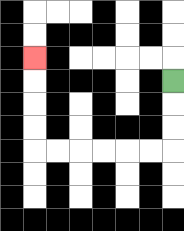{'start': '[7, 3]', 'end': '[1, 2]', 'path_directions': 'D,D,D,L,L,L,L,L,L,U,U,U,U', 'path_coordinates': '[[7, 3], [7, 4], [7, 5], [7, 6], [6, 6], [5, 6], [4, 6], [3, 6], [2, 6], [1, 6], [1, 5], [1, 4], [1, 3], [1, 2]]'}